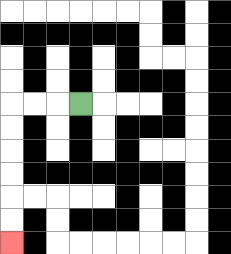{'start': '[3, 4]', 'end': '[0, 10]', 'path_directions': 'L,L,L,D,D,D,D,D,D', 'path_coordinates': '[[3, 4], [2, 4], [1, 4], [0, 4], [0, 5], [0, 6], [0, 7], [0, 8], [0, 9], [0, 10]]'}